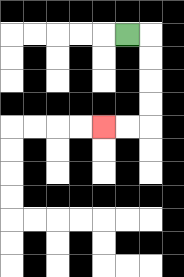{'start': '[5, 1]', 'end': '[4, 5]', 'path_directions': 'R,D,D,D,D,L,L', 'path_coordinates': '[[5, 1], [6, 1], [6, 2], [6, 3], [6, 4], [6, 5], [5, 5], [4, 5]]'}